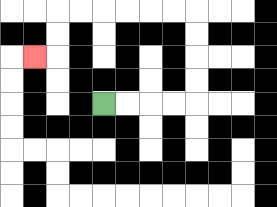{'start': '[4, 4]', 'end': '[1, 2]', 'path_directions': 'R,R,R,R,U,U,U,U,L,L,L,L,L,L,D,D,L', 'path_coordinates': '[[4, 4], [5, 4], [6, 4], [7, 4], [8, 4], [8, 3], [8, 2], [8, 1], [8, 0], [7, 0], [6, 0], [5, 0], [4, 0], [3, 0], [2, 0], [2, 1], [2, 2], [1, 2]]'}